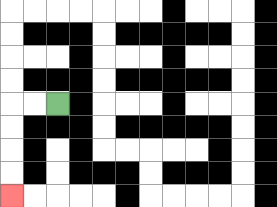{'start': '[2, 4]', 'end': '[0, 8]', 'path_directions': 'L,L,D,D,D,D', 'path_coordinates': '[[2, 4], [1, 4], [0, 4], [0, 5], [0, 6], [0, 7], [0, 8]]'}